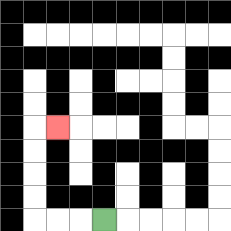{'start': '[4, 9]', 'end': '[2, 5]', 'path_directions': 'L,L,L,U,U,U,U,R', 'path_coordinates': '[[4, 9], [3, 9], [2, 9], [1, 9], [1, 8], [1, 7], [1, 6], [1, 5], [2, 5]]'}